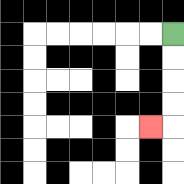{'start': '[7, 1]', 'end': '[6, 5]', 'path_directions': 'D,D,D,D,L', 'path_coordinates': '[[7, 1], [7, 2], [7, 3], [7, 4], [7, 5], [6, 5]]'}